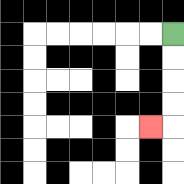{'start': '[7, 1]', 'end': '[6, 5]', 'path_directions': 'D,D,D,D,L', 'path_coordinates': '[[7, 1], [7, 2], [7, 3], [7, 4], [7, 5], [6, 5]]'}